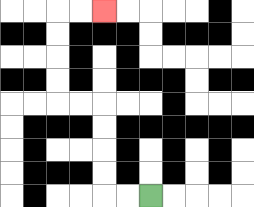{'start': '[6, 8]', 'end': '[4, 0]', 'path_directions': 'L,L,U,U,U,U,L,L,U,U,U,U,R,R', 'path_coordinates': '[[6, 8], [5, 8], [4, 8], [4, 7], [4, 6], [4, 5], [4, 4], [3, 4], [2, 4], [2, 3], [2, 2], [2, 1], [2, 0], [3, 0], [4, 0]]'}